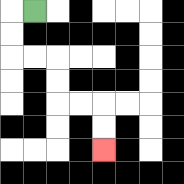{'start': '[1, 0]', 'end': '[4, 6]', 'path_directions': 'L,D,D,R,R,D,D,R,R,D,D', 'path_coordinates': '[[1, 0], [0, 0], [0, 1], [0, 2], [1, 2], [2, 2], [2, 3], [2, 4], [3, 4], [4, 4], [4, 5], [4, 6]]'}